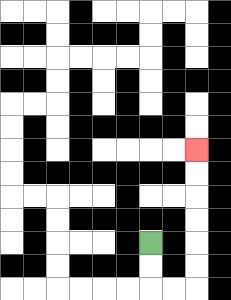{'start': '[6, 10]', 'end': '[8, 6]', 'path_directions': 'D,D,R,R,U,U,U,U,U,U', 'path_coordinates': '[[6, 10], [6, 11], [6, 12], [7, 12], [8, 12], [8, 11], [8, 10], [8, 9], [8, 8], [8, 7], [8, 6]]'}